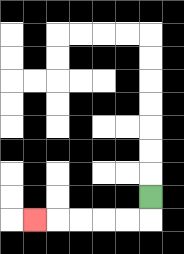{'start': '[6, 8]', 'end': '[1, 9]', 'path_directions': 'D,L,L,L,L,L', 'path_coordinates': '[[6, 8], [6, 9], [5, 9], [4, 9], [3, 9], [2, 9], [1, 9]]'}